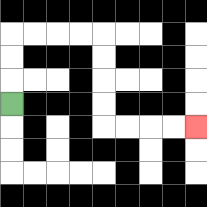{'start': '[0, 4]', 'end': '[8, 5]', 'path_directions': 'U,U,U,R,R,R,R,D,D,D,D,R,R,R,R', 'path_coordinates': '[[0, 4], [0, 3], [0, 2], [0, 1], [1, 1], [2, 1], [3, 1], [4, 1], [4, 2], [4, 3], [4, 4], [4, 5], [5, 5], [6, 5], [7, 5], [8, 5]]'}